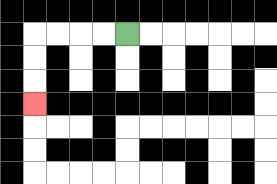{'start': '[5, 1]', 'end': '[1, 4]', 'path_directions': 'L,L,L,L,D,D,D', 'path_coordinates': '[[5, 1], [4, 1], [3, 1], [2, 1], [1, 1], [1, 2], [1, 3], [1, 4]]'}